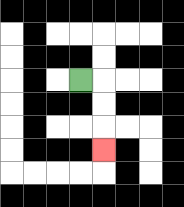{'start': '[3, 3]', 'end': '[4, 6]', 'path_directions': 'R,D,D,D', 'path_coordinates': '[[3, 3], [4, 3], [4, 4], [4, 5], [4, 6]]'}